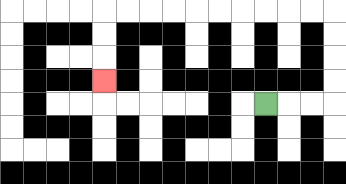{'start': '[11, 4]', 'end': '[4, 3]', 'path_directions': 'R,R,R,U,U,U,U,L,L,L,L,L,L,L,L,L,L,D,D,D', 'path_coordinates': '[[11, 4], [12, 4], [13, 4], [14, 4], [14, 3], [14, 2], [14, 1], [14, 0], [13, 0], [12, 0], [11, 0], [10, 0], [9, 0], [8, 0], [7, 0], [6, 0], [5, 0], [4, 0], [4, 1], [4, 2], [4, 3]]'}